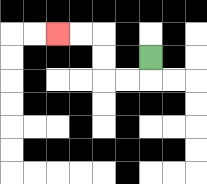{'start': '[6, 2]', 'end': '[2, 1]', 'path_directions': 'D,L,L,U,U,L,L', 'path_coordinates': '[[6, 2], [6, 3], [5, 3], [4, 3], [4, 2], [4, 1], [3, 1], [2, 1]]'}